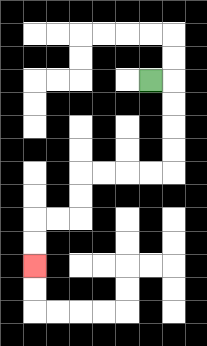{'start': '[6, 3]', 'end': '[1, 11]', 'path_directions': 'R,D,D,D,D,L,L,L,L,D,D,L,L,D,D', 'path_coordinates': '[[6, 3], [7, 3], [7, 4], [7, 5], [7, 6], [7, 7], [6, 7], [5, 7], [4, 7], [3, 7], [3, 8], [3, 9], [2, 9], [1, 9], [1, 10], [1, 11]]'}